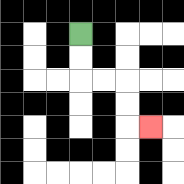{'start': '[3, 1]', 'end': '[6, 5]', 'path_directions': 'D,D,R,R,D,D,R', 'path_coordinates': '[[3, 1], [3, 2], [3, 3], [4, 3], [5, 3], [5, 4], [5, 5], [6, 5]]'}